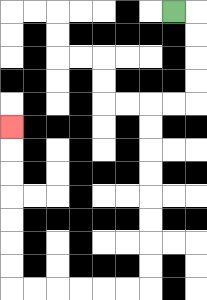{'start': '[7, 0]', 'end': '[0, 5]', 'path_directions': 'R,D,D,D,D,L,L,D,D,D,D,D,D,D,D,L,L,L,L,L,L,U,U,U,U,U,U,U', 'path_coordinates': '[[7, 0], [8, 0], [8, 1], [8, 2], [8, 3], [8, 4], [7, 4], [6, 4], [6, 5], [6, 6], [6, 7], [6, 8], [6, 9], [6, 10], [6, 11], [6, 12], [5, 12], [4, 12], [3, 12], [2, 12], [1, 12], [0, 12], [0, 11], [0, 10], [0, 9], [0, 8], [0, 7], [0, 6], [0, 5]]'}